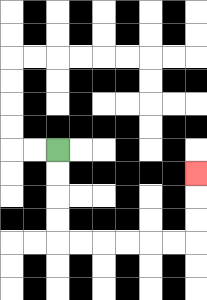{'start': '[2, 6]', 'end': '[8, 7]', 'path_directions': 'D,D,D,D,R,R,R,R,R,R,U,U,U', 'path_coordinates': '[[2, 6], [2, 7], [2, 8], [2, 9], [2, 10], [3, 10], [4, 10], [5, 10], [6, 10], [7, 10], [8, 10], [8, 9], [8, 8], [8, 7]]'}